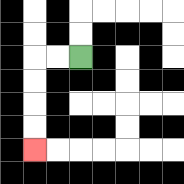{'start': '[3, 2]', 'end': '[1, 6]', 'path_directions': 'L,L,D,D,D,D', 'path_coordinates': '[[3, 2], [2, 2], [1, 2], [1, 3], [1, 4], [1, 5], [1, 6]]'}